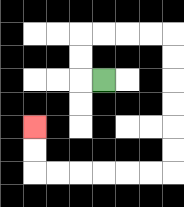{'start': '[4, 3]', 'end': '[1, 5]', 'path_directions': 'L,U,U,R,R,R,R,D,D,D,D,D,D,L,L,L,L,L,L,U,U', 'path_coordinates': '[[4, 3], [3, 3], [3, 2], [3, 1], [4, 1], [5, 1], [6, 1], [7, 1], [7, 2], [7, 3], [7, 4], [7, 5], [7, 6], [7, 7], [6, 7], [5, 7], [4, 7], [3, 7], [2, 7], [1, 7], [1, 6], [1, 5]]'}